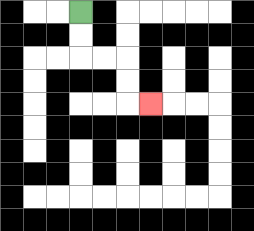{'start': '[3, 0]', 'end': '[6, 4]', 'path_directions': 'D,D,R,R,D,D,R', 'path_coordinates': '[[3, 0], [3, 1], [3, 2], [4, 2], [5, 2], [5, 3], [5, 4], [6, 4]]'}